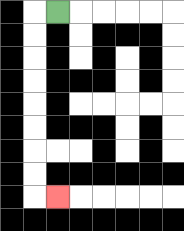{'start': '[2, 0]', 'end': '[2, 8]', 'path_directions': 'L,D,D,D,D,D,D,D,D,R', 'path_coordinates': '[[2, 0], [1, 0], [1, 1], [1, 2], [1, 3], [1, 4], [1, 5], [1, 6], [1, 7], [1, 8], [2, 8]]'}